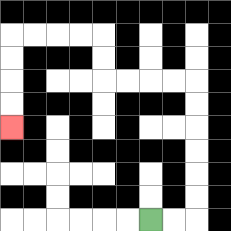{'start': '[6, 9]', 'end': '[0, 5]', 'path_directions': 'R,R,U,U,U,U,U,U,L,L,L,L,U,U,L,L,L,L,D,D,D,D', 'path_coordinates': '[[6, 9], [7, 9], [8, 9], [8, 8], [8, 7], [8, 6], [8, 5], [8, 4], [8, 3], [7, 3], [6, 3], [5, 3], [4, 3], [4, 2], [4, 1], [3, 1], [2, 1], [1, 1], [0, 1], [0, 2], [0, 3], [0, 4], [0, 5]]'}